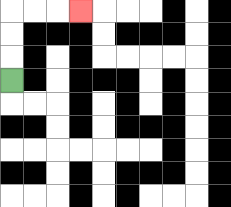{'start': '[0, 3]', 'end': '[3, 0]', 'path_directions': 'U,U,U,R,R,R', 'path_coordinates': '[[0, 3], [0, 2], [0, 1], [0, 0], [1, 0], [2, 0], [3, 0]]'}